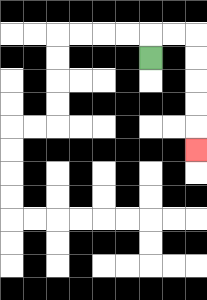{'start': '[6, 2]', 'end': '[8, 6]', 'path_directions': 'U,R,R,D,D,D,D,D', 'path_coordinates': '[[6, 2], [6, 1], [7, 1], [8, 1], [8, 2], [8, 3], [8, 4], [8, 5], [8, 6]]'}